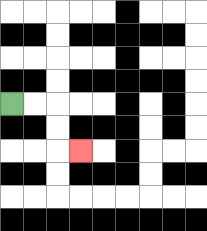{'start': '[0, 4]', 'end': '[3, 6]', 'path_directions': 'R,R,D,D,R', 'path_coordinates': '[[0, 4], [1, 4], [2, 4], [2, 5], [2, 6], [3, 6]]'}